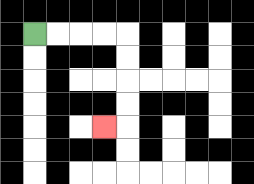{'start': '[1, 1]', 'end': '[4, 5]', 'path_directions': 'R,R,R,R,D,D,D,D,L', 'path_coordinates': '[[1, 1], [2, 1], [3, 1], [4, 1], [5, 1], [5, 2], [5, 3], [5, 4], [5, 5], [4, 5]]'}